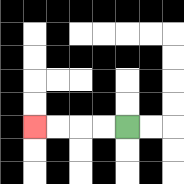{'start': '[5, 5]', 'end': '[1, 5]', 'path_directions': 'L,L,L,L', 'path_coordinates': '[[5, 5], [4, 5], [3, 5], [2, 5], [1, 5]]'}